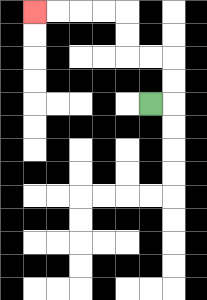{'start': '[6, 4]', 'end': '[1, 0]', 'path_directions': 'R,U,U,L,L,U,U,L,L,L,L', 'path_coordinates': '[[6, 4], [7, 4], [7, 3], [7, 2], [6, 2], [5, 2], [5, 1], [5, 0], [4, 0], [3, 0], [2, 0], [1, 0]]'}